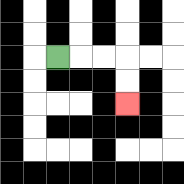{'start': '[2, 2]', 'end': '[5, 4]', 'path_directions': 'R,R,R,D,D', 'path_coordinates': '[[2, 2], [3, 2], [4, 2], [5, 2], [5, 3], [5, 4]]'}